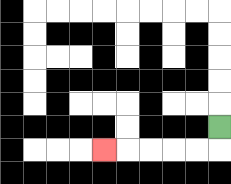{'start': '[9, 5]', 'end': '[4, 6]', 'path_directions': 'D,L,L,L,L,L', 'path_coordinates': '[[9, 5], [9, 6], [8, 6], [7, 6], [6, 6], [5, 6], [4, 6]]'}